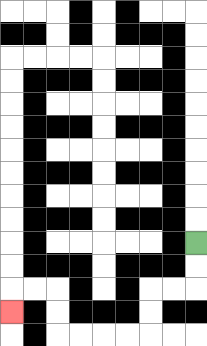{'start': '[8, 10]', 'end': '[0, 13]', 'path_directions': 'D,D,L,L,D,D,L,L,L,L,U,U,L,L,D', 'path_coordinates': '[[8, 10], [8, 11], [8, 12], [7, 12], [6, 12], [6, 13], [6, 14], [5, 14], [4, 14], [3, 14], [2, 14], [2, 13], [2, 12], [1, 12], [0, 12], [0, 13]]'}